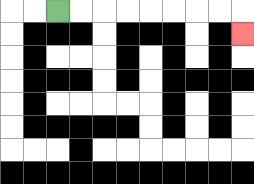{'start': '[2, 0]', 'end': '[10, 1]', 'path_directions': 'R,R,R,R,R,R,R,R,D', 'path_coordinates': '[[2, 0], [3, 0], [4, 0], [5, 0], [6, 0], [7, 0], [8, 0], [9, 0], [10, 0], [10, 1]]'}